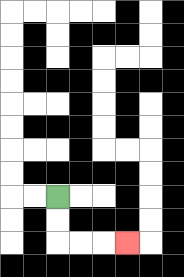{'start': '[2, 8]', 'end': '[5, 10]', 'path_directions': 'D,D,R,R,R', 'path_coordinates': '[[2, 8], [2, 9], [2, 10], [3, 10], [4, 10], [5, 10]]'}